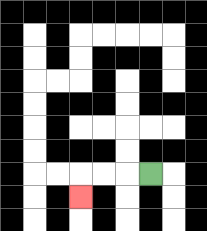{'start': '[6, 7]', 'end': '[3, 8]', 'path_directions': 'L,L,L,D', 'path_coordinates': '[[6, 7], [5, 7], [4, 7], [3, 7], [3, 8]]'}